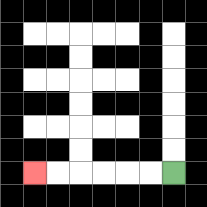{'start': '[7, 7]', 'end': '[1, 7]', 'path_directions': 'L,L,L,L,L,L', 'path_coordinates': '[[7, 7], [6, 7], [5, 7], [4, 7], [3, 7], [2, 7], [1, 7]]'}